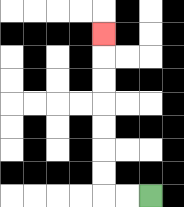{'start': '[6, 8]', 'end': '[4, 1]', 'path_directions': 'L,L,U,U,U,U,U,U,U', 'path_coordinates': '[[6, 8], [5, 8], [4, 8], [4, 7], [4, 6], [4, 5], [4, 4], [4, 3], [4, 2], [4, 1]]'}